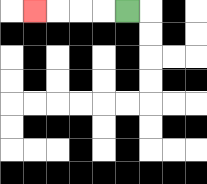{'start': '[5, 0]', 'end': '[1, 0]', 'path_directions': 'L,L,L,L', 'path_coordinates': '[[5, 0], [4, 0], [3, 0], [2, 0], [1, 0]]'}